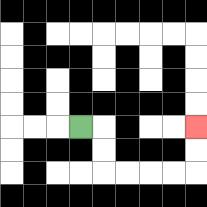{'start': '[3, 5]', 'end': '[8, 5]', 'path_directions': 'R,D,D,R,R,R,R,U,U', 'path_coordinates': '[[3, 5], [4, 5], [4, 6], [4, 7], [5, 7], [6, 7], [7, 7], [8, 7], [8, 6], [8, 5]]'}